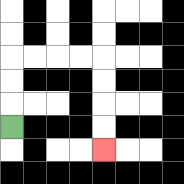{'start': '[0, 5]', 'end': '[4, 6]', 'path_directions': 'U,U,U,R,R,R,R,D,D,D,D', 'path_coordinates': '[[0, 5], [0, 4], [0, 3], [0, 2], [1, 2], [2, 2], [3, 2], [4, 2], [4, 3], [4, 4], [4, 5], [4, 6]]'}